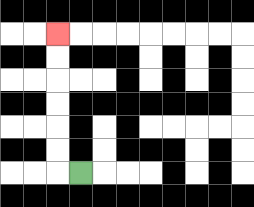{'start': '[3, 7]', 'end': '[2, 1]', 'path_directions': 'L,U,U,U,U,U,U', 'path_coordinates': '[[3, 7], [2, 7], [2, 6], [2, 5], [2, 4], [2, 3], [2, 2], [2, 1]]'}